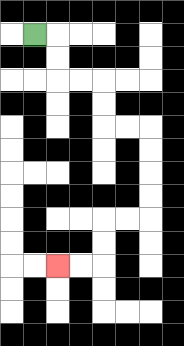{'start': '[1, 1]', 'end': '[2, 11]', 'path_directions': 'R,D,D,R,R,D,D,R,R,D,D,D,D,L,L,D,D,L,L', 'path_coordinates': '[[1, 1], [2, 1], [2, 2], [2, 3], [3, 3], [4, 3], [4, 4], [4, 5], [5, 5], [6, 5], [6, 6], [6, 7], [6, 8], [6, 9], [5, 9], [4, 9], [4, 10], [4, 11], [3, 11], [2, 11]]'}